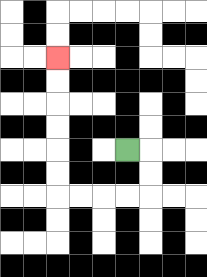{'start': '[5, 6]', 'end': '[2, 2]', 'path_directions': 'R,D,D,L,L,L,L,U,U,U,U,U,U', 'path_coordinates': '[[5, 6], [6, 6], [6, 7], [6, 8], [5, 8], [4, 8], [3, 8], [2, 8], [2, 7], [2, 6], [2, 5], [2, 4], [2, 3], [2, 2]]'}